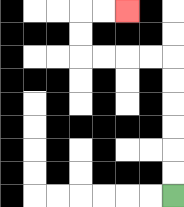{'start': '[7, 8]', 'end': '[5, 0]', 'path_directions': 'U,U,U,U,U,U,L,L,L,L,U,U,R,R', 'path_coordinates': '[[7, 8], [7, 7], [7, 6], [7, 5], [7, 4], [7, 3], [7, 2], [6, 2], [5, 2], [4, 2], [3, 2], [3, 1], [3, 0], [4, 0], [5, 0]]'}